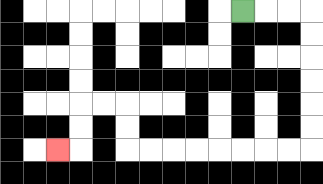{'start': '[10, 0]', 'end': '[2, 6]', 'path_directions': 'R,R,R,D,D,D,D,D,D,L,L,L,L,L,L,L,L,U,U,L,L,D,D,L', 'path_coordinates': '[[10, 0], [11, 0], [12, 0], [13, 0], [13, 1], [13, 2], [13, 3], [13, 4], [13, 5], [13, 6], [12, 6], [11, 6], [10, 6], [9, 6], [8, 6], [7, 6], [6, 6], [5, 6], [5, 5], [5, 4], [4, 4], [3, 4], [3, 5], [3, 6], [2, 6]]'}